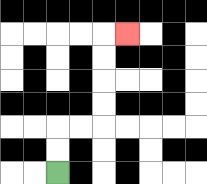{'start': '[2, 7]', 'end': '[5, 1]', 'path_directions': 'U,U,R,R,U,U,U,U,R', 'path_coordinates': '[[2, 7], [2, 6], [2, 5], [3, 5], [4, 5], [4, 4], [4, 3], [4, 2], [4, 1], [5, 1]]'}